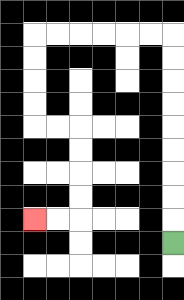{'start': '[7, 10]', 'end': '[1, 9]', 'path_directions': 'U,U,U,U,U,U,U,U,U,L,L,L,L,L,L,D,D,D,D,R,R,D,D,D,D,L,L', 'path_coordinates': '[[7, 10], [7, 9], [7, 8], [7, 7], [7, 6], [7, 5], [7, 4], [7, 3], [7, 2], [7, 1], [6, 1], [5, 1], [4, 1], [3, 1], [2, 1], [1, 1], [1, 2], [1, 3], [1, 4], [1, 5], [2, 5], [3, 5], [3, 6], [3, 7], [3, 8], [3, 9], [2, 9], [1, 9]]'}